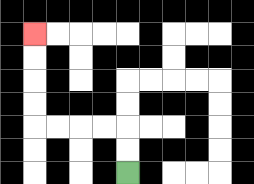{'start': '[5, 7]', 'end': '[1, 1]', 'path_directions': 'U,U,L,L,L,L,U,U,U,U', 'path_coordinates': '[[5, 7], [5, 6], [5, 5], [4, 5], [3, 5], [2, 5], [1, 5], [1, 4], [1, 3], [1, 2], [1, 1]]'}